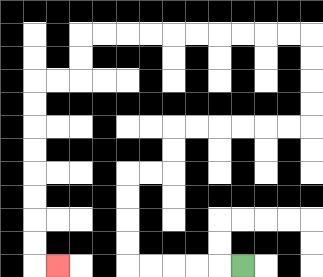{'start': '[10, 11]', 'end': '[2, 11]', 'path_directions': 'L,L,L,L,L,U,U,U,U,R,R,U,U,R,R,R,R,R,R,U,U,U,U,L,L,L,L,L,L,L,L,L,L,D,D,L,L,D,D,D,D,D,D,D,D,R', 'path_coordinates': '[[10, 11], [9, 11], [8, 11], [7, 11], [6, 11], [5, 11], [5, 10], [5, 9], [5, 8], [5, 7], [6, 7], [7, 7], [7, 6], [7, 5], [8, 5], [9, 5], [10, 5], [11, 5], [12, 5], [13, 5], [13, 4], [13, 3], [13, 2], [13, 1], [12, 1], [11, 1], [10, 1], [9, 1], [8, 1], [7, 1], [6, 1], [5, 1], [4, 1], [3, 1], [3, 2], [3, 3], [2, 3], [1, 3], [1, 4], [1, 5], [1, 6], [1, 7], [1, 8], [1, 9], [1, 10], [1, 11], [2, 11]]'}